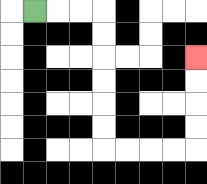{'start': '[1, 0]', 'end': '[8, 2]', 'path_directions': 'R,R,R,D,D,D,D,D,D,R,R,R,R,U,U,U,U', 'path_coordinates': '[[1, 0], [2, 0], [3, 0], [4, 0], [4, 1], [4, 2], [4, 3], [4, 4], [4, 5], [4, 6], [5, 6], [6, 6], [7, 6], [8, 6], [8, 5], [8, 4], [8, 3], [8, 2]]'}